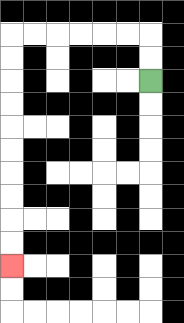{'start': '[6, 3]', 'end': '[0, 11]', 'path_directions': 'U,U,L,L,L,L,L,L,D,D,D,D,D,D,D,D,D,D', 'path_coordinates': '[[6, 3], [6, 2], [6, 1], [5, 1], [4, 1], [3, 1], [2, 1], [1, 1], [0, 1], [0, 2], [0, 3], [0, 4], [0, 5], [0, 6], [0, 7], [0, 8], [0, 9], [0, 10], [0, 11]]'}